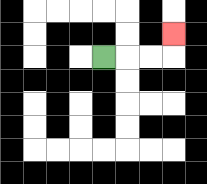{'start': '[4, 2]', 'end': '[7, 1]', 'path_directions': 'R,R,R,U', 'path_coordinates': '[[4, 2], [5, 2], [6, 2], [7, 2], [7, 1]]'}